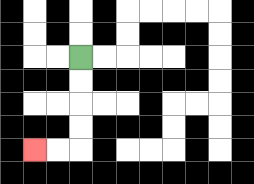{'start': '[3, 2]', 'end': '[1, 6]', 'path_directions': 'D,D,D,D,L,L', 'path_coordinates': '[[3, 2], [3, 3], [3, 4], [3, 5], [3, 6], [2, 6], [1, 6]]'}